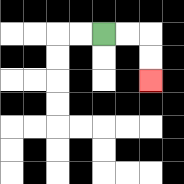{'start': '[4, 1]', 'end': '[6, 3]', 'path_directions': 'R,R,D,D', 'path_coordinates': '[[4, 1], [5, 1], [6, 1], [6, 2], [6, 3]]'}